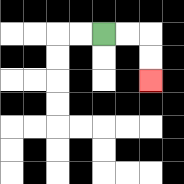{'start': '[4, 1]', 'end': '[6, 3]', 'path_directions': 'R,R,D,D', 'path_coordinates': '[[4, 1], [5, 1], [6, 1], [6, 2], [6, 3]]'}